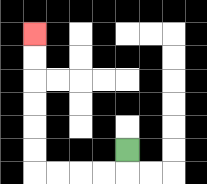{'start': '[5, 6]', 'end': '[1, 1]', 'path_directions': 'D,L,L,L,L,U,U,U,U,U,U', 'path_coordinates': '[[5, 6], [5, 7], [4, 7], [3, 7], [2, 7], [1, 7], [1, 6], [1, 5], [1, 4], [1, 3], [1, 2], [1, 1]]'}